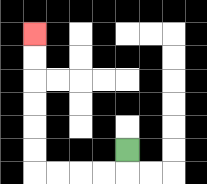{'start': '[5, 6]', 'end': '[1, 1]', 'path_directions': 'D,L,L,L,L,U,U,U,U,U,U', 'path_coordinates': '[[5, 6], [5, 7], [4, 7], [3, 7], [2, 7], [1, 7], [1, 6], [1, 5], [1, 4], [1, 3], [1, 2], [1, 1]]'}